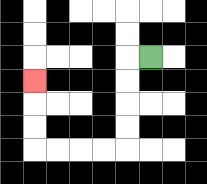{'start': '[6, 2]', 'end': '[1, 3]', 'path_directions': 'L,D,D,D,D,L,L,L,L,U,U,U', 'path_coordinates': '[[6, 2], [5, 2], [5, 3], [5, 4], [5, 5], [5, 6], [4, 6], [3, 6], [2, 6], [1, 6], [1, 5], [1, 4], [1, 3]]'}